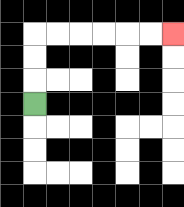{'start': '[1, 4]', 'end': '[7, 1]', 'path_directions': 'U,U,U,R,R,R,R,R,R', 'path_coordinates': '[[1, 4], [1, 3], [1, 2], [1, 1], [2, 1], [3, 1], [4, 1], [5, 1], [6, 1], [7, 1]]'}